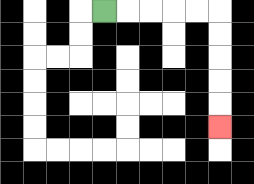{'start': '[4, 0]', 'end': '[9, 5]', 'path_directions': 'R,R,R,R,R,D,D,D,D,D', 'path_coordinates': '[[4, 0], [5, 0], [6, 0], [7, 0], [8, 0], [9, 0], [9, 1], [9, 2], [9, 3], [9, 4], [9, 5]]'}